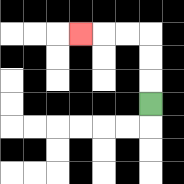{'start': '[6, 4]', 'end': '[3, 1]', 'path_directions': 'U,U,U,L,L,L', 'path_coordinates': '[[6, 4], [6, 3], [6, 2], [6, 1], [5, 1], [4, 1], [3, 1]]'}